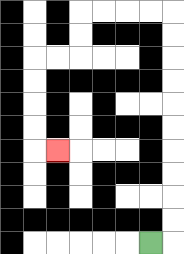{'start': '[6, 10]', 'end': '[2, 6]', 'path_directions': 'R,U,U,U,U,U,U,U,U,U,U,L,L,L,L,D,D,L,L,D,D,D,D,R', 'path_coordinates': '[[6, 10], [7, 10], [7, 9], [7, 8], [7, 7], [7, 6], [7, 5], [7, 4], [7, 3], [7, 2], [7, 1], [7, 0], [6, 0], [5, 0], [4, 0], [3, 0], [3, 1], [3, 2], [2, 2], [1, 2], [1, 3], [1, 4], [1, 5], [1, 6], [2, 6]]'}